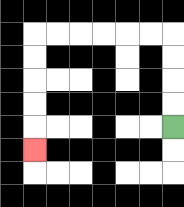{'start': '[7, 5]', 'end': '[1, 6]', 'path_directions': 'U,U,U,U,L,L,L,L,L,L,D,D,D,D,D', 'path_coordinates': '[[7, 5], [7, 4], [7, 3], [7, 2], [7, 1], [6, 1], [5, 1], [4, 1], [3, 1], [2, 1], [1, 1], [1, 2], [1, 3], [1, 4], [1, 5], [1, 6]]'}